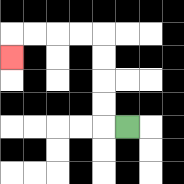{'start': '[5, 5]', 'end': '[0, 2]', 'path_directions': 'L,U,U,U,U,L,L,L,L,D', 'path_coordinates': '[[5, 5], [4, 5], [4, 4], [4, 3], [4, 2], [4, 1], [3, 1], [2, 1], [1, 1], [0, 1], [0, 2]]'}